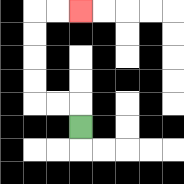{'start': '[3, 5]', 'end': '[3, 0]', 'path_directions': 'U,L,L,U,U,U,U,R,R', 'path_coordinates': '[[3, 5], [3, 4], [2, 4], [1, 4], [1, 3], [1, 2], [1, 1], [1, 0], [2, 0], [3, 0]]'}